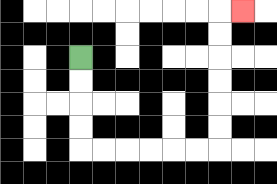{'start': '[3, 2]', 'end': '[10, 0]', 'path_directions': 'D,D,D,D,R,R,R,R,R,R,U,U,U,U,U,U,R', 'path_coordinates': '[[3, 2], [3, 3], [3, 4], [3, 5], [3, 6], [4, 6], [5, 6], [6, 6], [7, 6], [8, 6], [9, 6], [9, 5], [9, 4], [9, 3], [9, 2], [9, 1], [9, 0], [10, 0]]'}